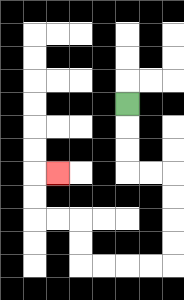{'start': '[5, 4]', 'end': '[2, 7]', 'path_directions': 'D,D,D,R,R,D,D,D,D,L,L,L,L,U,U,L,L,U,U,R', 'path_coordinates': '[[5, 4], [5, 5], [5, 6], [5, 7], [6, 7], [7, 7], [7, 8], [7, 9], [7, 10], [7, 11], [6, 11], [5, 11], [4, 11], [3, 11], [3, 10], [3, 9], [2, 9], [1, 9], [1, 8], [1, 7], [2, 7]]'}